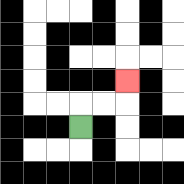{'start': '[3, 5]', 'end': '[5, 3]', 'path_directions': 'U,R,R,U', 'path_coordinates': '[[3, 5], [3, 4], [4, 4], [5, 4], [5, 3]]'}